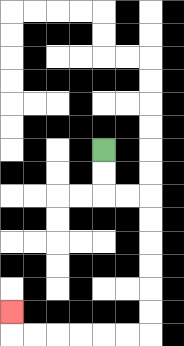{'start': '[4, 6]', 'end': '[0, 13]', 'path_directions': 'D,D,R,R,D,D,D,D,D,D,L,L,L,L,L,L,U', 'path_coordinates': '[[4, 6], [4, 7], [4, 8], [5, 8], [6, 8], [6, 9], [6, 10], [6, 11], [6, 12], [6, 13], [6, 14], [5, 14], [4, 14], [3, 14], [2, 14], [1, 14], [0, 14], [0, 13]]'}